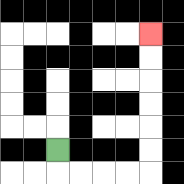{'start': '[2, 6]', 'end': '[6, 1]', 'path_directions': 'D,R,R,R,R,U,U,U,U,U,U', 'path_coordinates': '[[2, 6], [2, 7], [3, 7], [4, 7], [5, 7], [6, 7], [6, 6], [6, 5], [6, 4], [6, 3], [6, 2], [6, 1]]'}